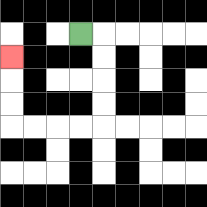{'start': '[3, 1]', 'end': '[0, 2]', 'path_directions': 'R,D,D,D,D,L,L,L,L,U,U,U', 'path_coordinates': '[[3, 1], [4, 1], [4, 2], [4, 3], [4, 4], [4, 5], [3, 5], [2, 5], [1, 5], [0, 5], [0, 4], [0, 3], [0, 2]]'}